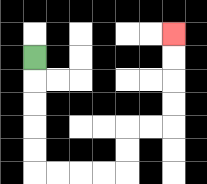{'start': '[1, 2]', 'end': '[7, 1]', 'path_directions': 'D,D,D,D,D,R,R,R,R,U,U,R,R,U,U,U,U', 'path_coordinates': '[[1, 2], [1, 3], [1, 4], [1, 5], [1, 6], [1, 7], [2, 7], [3, 7], [4, 7], [5, 7], [5, 6], [5, 5], [6, 5], [7, 5], [7, 4], [7, 3], [7, 2], [7, 1]]'}